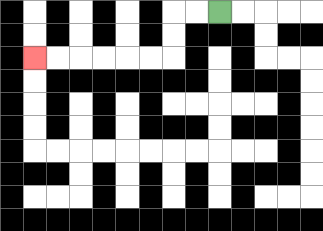{'start': '[9, 0]', 'end': '[1, 2]', 'path_directions': 'L,L,D,D,L,L,L,L,L,L', 'path_coordinates': '[[9, 0], [8, 0], [7, 0], [7, 1], [7, 2], [6, 2], [5, 2], [4, 2], [3, 2], [2, 2], [1, 2]]'}